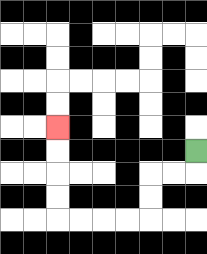{'start': '[8, 6]', 'end': '[2, 5]', 'path_directions': 'D,L,L,D,D,L,L,L,L,U,U,U,U', 'path_coordinates': '[[8, 6], [8, 7], [7, 7], [6, 7], [6, 8], [6, 9], [5, 9], [4, 9], [3, 9], [2, 9], [2, 8], [2, 7], [2, 6], [2, 5]]'}